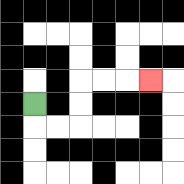{'start': '[1, 4]', 'end': '[6, 3]', 'path_directions': 'D,R,R,U,U,R,R,R', 'path_coordinates': '[[1, 4], [1, 5], [2, 5], [3, 5], [3, 4], [3, 3], [4, 3], [5, 3], [6, 3]]'}